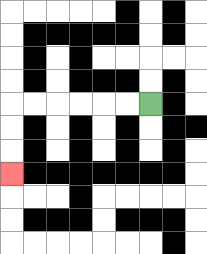{'start': '[6, 4]', 'end': '[0, 7]', 'path_directions': 'L,L,L,L,L,L,D,D,D', 'path_coordinates': '[[6, 4], [5, 4], [4, 4], [3, 4], [2, 4], [1, 4], [0, 4], [0, 5], [0, 6], [0, 7]]'}